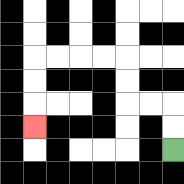{'start': '[7, 6]', 'end': '[1, 5]', 'path_directions': 'U,U,L,L,U,U,L,L,L,L,D,D,D', 'path_coordinates': '[[7, 6], [7, 5], [7, 4], [6, 4], [5, 4], [5, 3], [5, 2], [4, 2], [3, 2], [2, 2], [1, 2], [1, 3], [1, 4], [1, 5]]'}